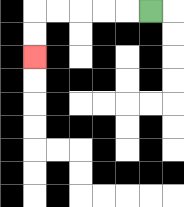{'start': '[6, 0]', 'end': '[1, 2]', 'path_directions': 'L,L,L,L,L,D,D', 'path_coordinates': '[[6, 0], [5, 0], [4, 0], [3, 0], [2, 0], [1, 0], [1, 1], [1, 2]]'}